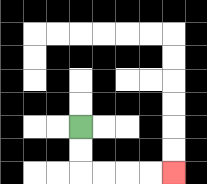{'start': '[3, 5]', 'end': '[7, 7]', 'path_directions': 'D,D,R,R,R,R', 'path_coordinates': '[[3, 5], [3, 6], [3, 7], [4, 7], [5, 7], [6, 7], [7, 7]]'}